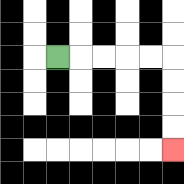{'start': '[2, 2]', 'end': '[7, 6]', 'path_directions': 'R,R,R,R,R,D,D,D,D', 'path_coordinates': '[[2, 2], [3, 2], [4, 2], [5, 2], [6, 2], [7, 2], [7, 3], [7, 4], [7, 5], [7, 6]]'}